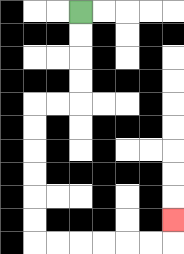{'start': '[3, 0]', 'end': '[7, 9]', 'path_directions': 'D,D,D,D,L,L,D,D,D,D,D,D,R,R,R,R,R,R,U', 'path_coordinates': '[[3, 0], [3, 1], [3, 2], [3, 3], [3, 4], [2, 4], [1, 4], [1, 5], [1, 6], [1, 7], [1, 8], [1, 9], [1, 10], [2, 10], [3, 10], [4, 10], [5, 10], [6, 10], [7, 10], [7, 9]]'}